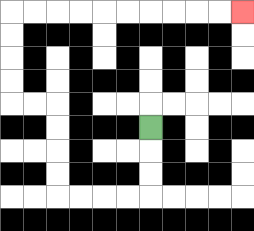{'start': '[6, 5]', 'end': '[10, 0]', 'path_directions': 'D,D,D,L,L,L,L,U,U,U,U,L,L,U,U,U,U,R,R,R,R,R,R,R,R,R,R', 'path_coordinates': '[[6, 5], [6, 6], [6, 7], [6, 8], [5, 8], [4, 8], [3, 8], [2, 8], [2, 7], [2, 6], [2, 5], [2, 4], [1, 4], [0, 4], [0, 3], [0, 2], [0, 1], [0, 0], [1, 0], [2, 0], [3, 0], [4, 0], [5, 0], [6, 0], [7, 0], [8, 0], [9, 0], [10, 0]]'}